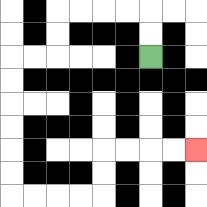{'start': '[6, 2]', 'end': '[8, 6]', 'path_directions': 'U,U,L,L,L,L,D,D,L,L,D,D,D,D,D,D,R,R,R,R,U,U,R,R,R,R', 'path_coordinates': '[[6, 2], [6, 1], [6, 0], [5, 0], [4, 0], [3, 0], [2, 0], [2, 1], [2, 2], [1, 2], [0, 2], [0, 3], [0, 4], [0, 5], [0, 6], [0, 7], [0, 8], [1, 8], [2, 8], [3, 8], [4, 8], [4, 7], [4, 6], [5, 6], [6, 6], [7, 6], [8, 6]]'}